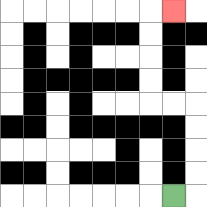{'start': '[7, 8]', 'end': '[7, 0]', 'path_directions': 'R,U,U,U,U,L,L,U,U,U,U,R', 'path_coordinates': '[[7, 8], [8, 8], [8, 7], [8, 6], [8, 5], [8, 4], [7, 4], [6, 4], [6, 3], [6, 2], [6, 1], [6, 0], [7, 0]]'}